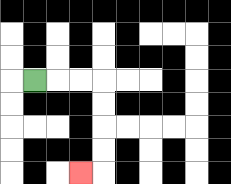{'start': '[1, 3]', 'end': '[3, 7]', 'path_directions': 'R,R,R,D,D,D,D,L', 'path_coordinates': '[[1, 3], [2, 3], [3, 3], [4, 3], [4, 4], [4, 5], [4, 6], [4, 7], [3, 7]]'}